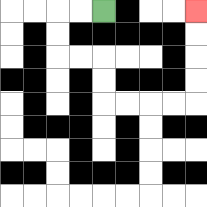{'start': '[4, 0]', 'end': '[8, 0]', 'path_directions': 'L,L,D,D,R,R,D,D,R,R,R,R,U,U,U,U', 'path_coordinates': '[[4, 0], [3, 0], [2, 0], [2, 1], [2, 2], [3, 2], [4, 2], [4, 3], [4, 4], [5, 4], [6, 4], [7, 4], [8, 4], [8, 3], [8, 2], [8, 1], [8, 0]]'}